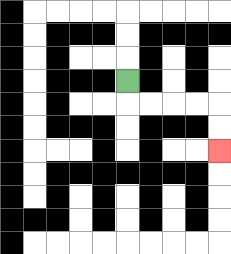{'start': '[5, 3]', 'end': '[9, 6]', 'path_directions': 'D,R,R,R,R,D,D', 'path_coordinates': '[[5, 3], [5, 4], [6, 4], [7, 4], [8, 4], [9, 4], [9, 5], [9, 6]]'}